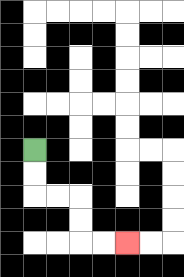{'start': '[1, 6]', 'end': '[5, 10]', 'path_directions': 'D,D,R,R,D,D,R,R', 'path_coordinates': '[[1, 6], [1, 7], [1, 8], [2, 8], [3, 8], [3, 9], [3, 10], [4, 10], [5, 10]]'}